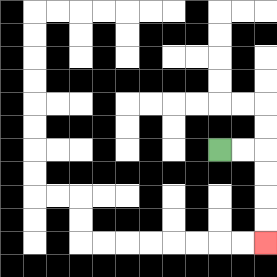{'start': '[9, 6]', 'end': '[11, 10]', 'path_directions': 'R,R,D,D,D,D', 'path_coordinates': '[[9, 6], [10, 6], [11, 6], [11, 7], [11, 8], [11, 9], [11, 10]]'}